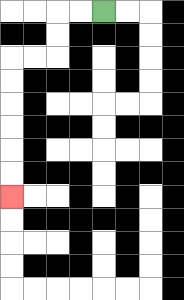{'start': '[4, 0]', 'end': '[0, 8]', 'path_directions': 'L,L,D,D,L,L,D,D,D,D,D,D', 'path_coordinates': '[[4, 0], [3, 0], [2, 0], [2, 1], [2, 2], [1, 2], [0, 2], [0, 3], [0, 4], [0, 5], [0, 6], [0, 7], [0, 8]]'}